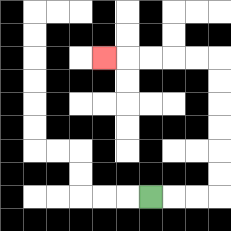{'start': '[6, 8]', 'end': '[4, 2]', 'path_directions': 'R,R,R,U,U,U,U,U,U,L,L,L,L,L', 'path_coordinates': '[[6, 8], [7, 8], [8, 8], [9, 8], [9, 7], [9, 6], [9, 5], [9, 4], [9, 3], [9, 2], [8, 2], [7, 2], [6, 2], [5, 2], [4, 2]]'}